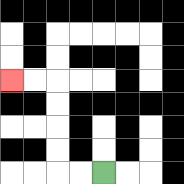{'start': '[4, 7]', 'end': '[0, 3]', 'path_directions': 'L,L,U,U,U,U,L,L', 'path_coordinates': '[[4, 7], [3, 7], [2, 7], [2, 6], [2, 5], [2, 4], [2, 3], [1, 3], [0, 3]]'}